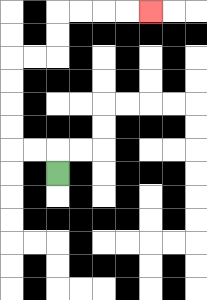{'start': '[2, 7]', 'end': '[6, 0]', 'path_directions': 'U,L,L,U,U,U,U,R,R,U,U,R,R,R,R', 'path_coordinates': '[[2, 7], [2, 6], [1, 6], [0, 6], [0, 5], [0, 4], [0, 3], [0, 2], [1, 2], [2, 2], [2, 1], [2, 0], [3, 0], [4, 0], [5, 0], [6, 0]]'}